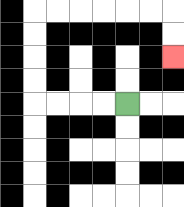{'start': '[5, 4]', 'end': '[7, 2]', 'path_directions': 'L,L,L,L,U,U,U,U,R,R,R,R,R,R,D,D', 'path_coordinates': '[[5, 4], [4, 4], [3, 4], [2, 4], [1, 4], [1, 3], [1, 2], [1, 1], [1, 0], [2, 0], [3, 0], [4, 0], [5, 0], [6, 0], [7, 0], [7, 1], [7, 2]]'}